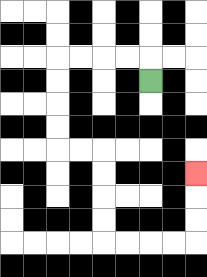{'start': '[6, 3]', 'end': '[8, 7]', 'path_directions': 'U,L,L,L,L,D,D,D,D,R,R,D,D,D,D,R,R,R,R,U,U,U', 'path_coordinates': '[[6, 3], [6, 2], [5, 2], [4, 2], [3, 2], [2, 2], [2, 3], [2, 4], [2, 5], [2, 6], [3, 6], [4, 6], [4, 7], [4, 8], [4, 9], [4, 10], [5, 10], [6, 10], [7, 10], [8, 10], [8, 9], [8, 8], [8, 7]]'}